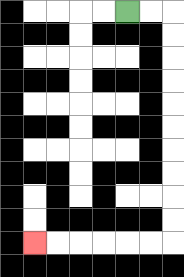{'start': '[5, 0]', 'end': '[1, 10]', 'path_directions': 'R,R,D,D,D,D,D,D,D,D,D,D,L,L,L,L,L,L', 'path_coordinates': '[[5, 0], [6, 0], [7, 0], [7, 1], [7, 2], [7, 3], [7, 4], [7, 5], [7, 6], [7, 7], [7, 8], [7, 9], [7, 10], [6, 10], [5, 10], [4, 10], [3, 10], [2, 10], [1, 10]]'}